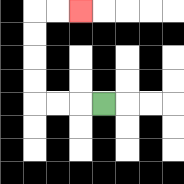{'start': '[4, 4]', 'end': '[3, 0]', 'path_directions': 'L,L,L,U,U,U,U,R,R', 'path_coordinates': '[[4, 4], [3, 4], [2, 4], [1, 4], [1, 3], [1, 2], [1, 1], [1, 0], [2, 0], [3, 0]]'}